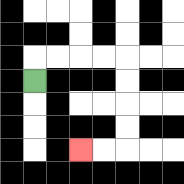{'start': '[1, 3]', 'end': '[3, 6]', 'path_directions': 'U,R,R,R,R,D,D,D,D,L,L', 'path_coordinates': '[[1, 3], [1, 2], [2, 2], [3, 2], [4, 2], [5, 2], [5, 3], [5, 4], [5, 5], [5, 6], [4, 6], [3, 6]]'}